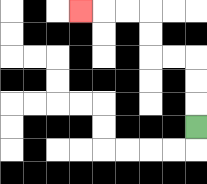{'start': '[8, 5]', 'end': '[3, 0]', 'path_directions': 'U,U,U,L,L,U,U,L,L,L', 'path_coordinates': '[[8, 5], [8, 4], [8, 3], [8, 2], [7, 2], [6, 2], [6, 1], [6, 0], [5, 0], [4, 0], [3, 0]]'}